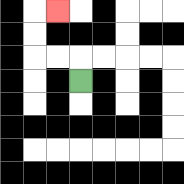{'start': '[3, 3]', 'end': '[2, 0]', 'path_directions': 'U,L,L,U,U,R', 'path_coordinates': '[[3, 3], [3, 2], [2, 2], [1, 2], [1, 1], [1, 0], [2, 0]]'}